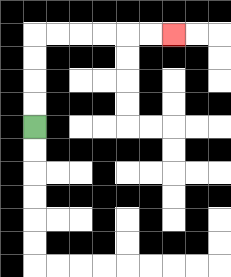{'start': '[1, 5]', 'end': '[7, 1]', 'path_directions': 'U,U,U,U,R,R,R,R,R,R', 'path_coordinates': '[[1, 5], [1, 4], [1, 3], [1, 2], [1, 1], [2, 1], [3, 1], [4, 1], [5, 1], [6, 1], [7, 1]]'}